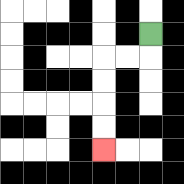{'start': '[6, 1]', 'end': '[4, 6]', 'path_directions': 'D,L,L,D,D,D,D', 'path_coordinates': '[[6, 1], [6, 2], [5, 2], [4, 2], [4, 3], [4, 4], [4, 5], [4, 6]]'}